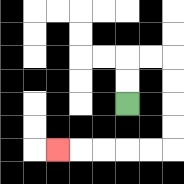{'start': '[5, 4]', 'end': '[2, 6]', 'path_directions': 'U,U,R,R,D,D,D,D,L,L,L,L,L', 'path_coordinates': '[[5, 4], [5, 3], [5, 2], [6, 2], [7, 2], [7, 3], [7, 4], [7, 5], [7, 6], [6, 6], [5, 6], [4, 6], [3, 6], [2, 6]]'}